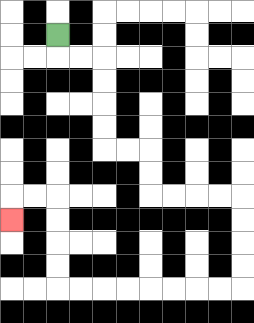{'start': '[2, 1]', 'end': '[0, 9]', 'path_directions': 'D,R,R,D,D,D,D,R,R,D,D,R,R,R,R,D,D,D,D,L,L,L,L,L,L,L,L,U,U,U,U,L,L,D', 'path_coordinates': '[[2, 1], [2, 2], [3, 2], [4, 2], [4, 3], [4, 4], [4, 5], [4, 6], [5, 6], [6, 6], [6, 7], [6, 8], [7, 8], [8, 8], [9, 8], [10, 8], [10, 9], [10, 10], [10, 11], [10, 12], [9, 12], [8, 12], [7, 12], [6, 12], [5, 12], [4, 12], [3, 12], [2, 12], [2, 11], [2, 10], [2, 9], [2, 8], [1, 8], [0, 8], [0, 9]]'}